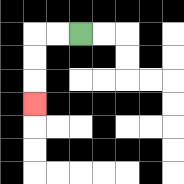{'start': '[3, 1]', 'end': '[1, 4]', 'path_directions': 'L,L,D,D,D', 'path_coordinates': '[[3, 1], [2, 1], [1, 1], [1, 2], [1, 3], [1, 4]]'}